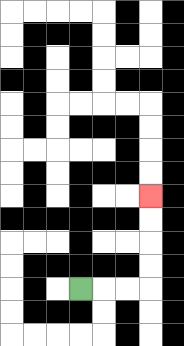{'start': '[3, 12]', 'end': '[6, 8]', 'path_directions': 'R,R,R,U,U,U,U', 'path_coordinates': '[[3, 12], [4, 12], [5, 12], [6, 12], [6, 11], [6, 10], [6, 9], [6, 8]]'}